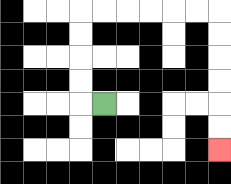{'start': '[4, 4]', 'end': '[9, 6]', 'path_directions': 'L,U,U,U,U,R,R,R,R,R,R,D,D,D,D,D,D', 'path_coordinates': '[[4, 4], [3, 4], [3, 3], [3, 2], [3, 1], [3, 0], [4, 0], [5, 0], [6, 0], [7, 0], [8, 0], [9, 0], [9, 1], [9, 2], [9, 3], [9, 4], [9, 5], [9, 6]]'}